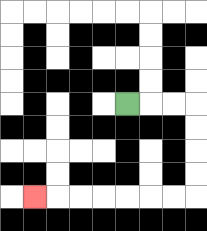{'start': '[5, 4]', 'end': '[1, 8]', 'path_directions': 'R,R,R,D,D,D,D,L,L,L,L,L,L,L', 'path_coordinates': '[[5, 4], [6, 4], [7, 4], [8, 4], [8, 5], [8, 6], [8, 7], [8, 8], [7, 8], [6, 8], [5, 8], [4, 8], [3, 8], [2, 8], [1, 8]]'}